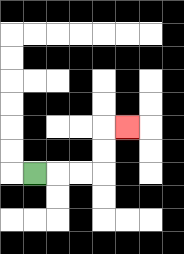{'start': '[1, 7]', 'end': '[5, 5]', 'path_directions': 'R,R,R,U,U,R', 'path_coordinates': '[[1, 7], [2, 7], [3, 7], [4, 7], [4, 6], [4, 5], [5, 5]]'}